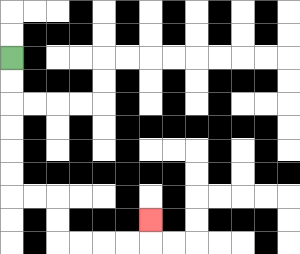{'start': '[0, 2]', 'end': '[6, 9]', 'path_directions': 'D,D,D,D,D,D,R,R,D,D,R,R,R,R,U', 'path_coordinates': '[[0, 2], [0, 3], [0, 4], [0, 5], [0, 6], [0, 7], [0, 8], [1, 8], [2, 8], [2, 9], [2, 10], [3, 10], [4, 10], [5, 10], [6, 10], [6, 9]]'}